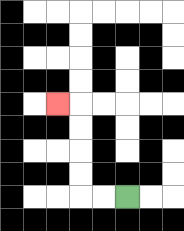{'start': '[5, 8]', 'end': '[2, 4]', 'path_directions': 'L,L,U,U,U,U,L', 'path_coordinates': '[[5, 8], [4, 8], [3, 8], [3, 7], [3, 6], [3, 5], [3, 4], [2, 4]]'}